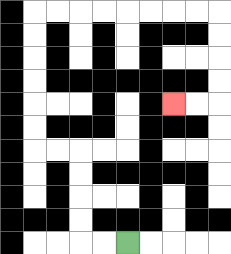{'start': '[5, 10]', 'end': '[7, 4]', 'path_directions': 'L,L,U,U,U,U,L,L,U,U,U,U,U,U,R,R,R,R,R,R,R,R,D,D,D,D,L,L', 'path_coordinates': '[[5, 10], [4, 10], [3, 10], [3, 9], [3, 8], [3, 7], [3, 6], [2, 6], [1, 6], [1, 5], [1, 4], [1, 3], [1, 2], [1, 1], [1, 0], [2, 0], [3, 0], [4, 0], [5, 0], [6, 0], [7, 0], [8, 0], [9, 0], [9, 1], [9, 2], [9, 3], [9, 4], [8, 4], [7, 4]]'}